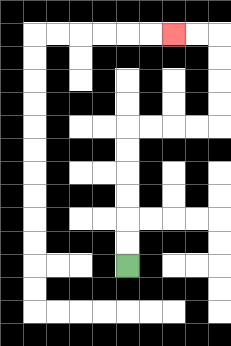{'start': '[5, 11]', 'end': '[7, 1]', 'path_directions': 'U,U,U,U,U,U,R,R,R,R,U,U,U,U,L,L', 'path_coordinates': '[[5, 11], [5, 10], [5, 9], [5, 8], [5, 7], [5, 6], [5, 5], [6, 5], [7, 5], [8, 5], [9, 5], [9, 4], [9, 3], [9, 2], [9, 1], [8, 1], [7, 1]]'}